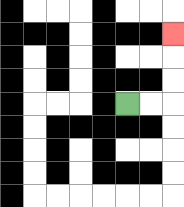{'start': '[5, 4]', 'end': '[7, 1]', 'path_directions': 'R,R,U,U,U', 'path_coordinates': '[[5, 4], [6, 4], [7, 4], [7, 3], [7, 2], [7, 1]]'}